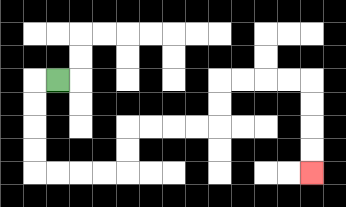{'start': '[2, 3]', 'end': '[13, 7]', 'path_directions': 'L,D,D,D,D,R,R,R,R,U,U,R,R,R,R,U,U,R,R,R,R,D,D,D,D', 'path_coordinates': '[[2, 3], [1, 3], [1, 4], [1, 5], [1, 6], [1, 7], [2, 7], [3, 7], [4, 7], [5, 7], [5, 6], [5, 5], [6, 5], [7, 5], [8, 5], [9, 5], [9, 4], [9, 3], [10, 3], [11, 3], [12, 3], [13, 3], [13, 4], [13, 5], [13, 6], [13, 7]]'}